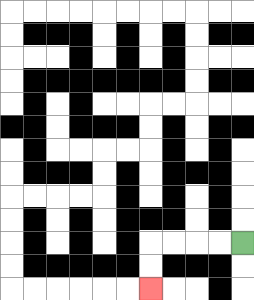{'start': '[10, 10]', 'end': '[6, 12]', 'path_directions': 'L,L,L,L,D,D', 'path_coordinates': '[[10, 10], [9, 10], [8, 10], [7, 10], [6, 10], [6, 11], [6, 12]]'}